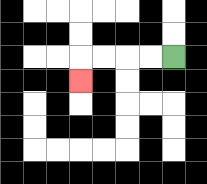{'start': '[7, 2]', 'end': '[3, 3]', 'path_directions': 'L,L,L,L,D', 'path_coordinates': '[[7, 2], [6, 2], [5, 2], [4, 2], [3, 2], [3, 3]]'}